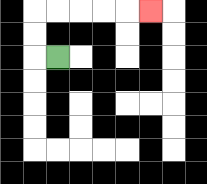{'start': '[2, 2]', 'end': '[6, 0]', 'path_directions': 'L,U,U,R,R,R,R,R', 'path_coordinates': '[[2, 2], [1, 2], [1, 1], [1, 0], [2, 0], [3, 0], [4, 0], [5, 0], [6, 0]]'}